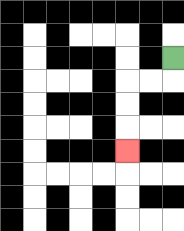{'start': '[7, 2]', 'end': '[5, 6]', 'path_directions': 'D,L,L,D,D,D', 'path_coordinates': '[[7, 2], [7, 3], [6, 3], [5, 3], [5, 4], [5, 5], [5, 6]]'}